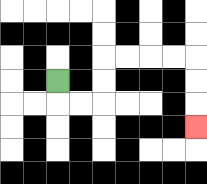{'start': '[2, 3]', 'end': '[8, 5]', 'path_directions': 'D,R,R,U,U,R,R,R,R,D,D,D', 'path_coordinates': '[[2, 3], [2, 4], [3, 4], [4, 4], [4, 3], [4, 2], [5, 2], [6, 2], [7, 2], [8, 2], [8, 3], [8, 4], [8, 5]]'}